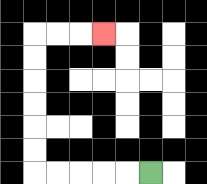{'start': '[6, 7]', 'end': '[4, 1]', 'path_directions': 'L,L,L,L,L,U,U,U,U,U,U,R,R,R', 'path_coordinates': '[[6, 7], [5, 7], [4, 7], [3, 7], [2, 7], [1, 7], [1, 6], [1, 5], [1, 4], [1, 3], [1, 2], [1, 1], [2, 1], [3, 1], [4, 1]]'}